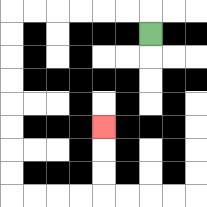{'start': '[6, 1]', 'end': '[4, 5]', 'path_directions': 'U,L,L,L,L,L,L,D,D,D,D,D,D,D,D,R,R,R,R,U,U,U', 'path_coordinates': '[[6, 1], [6, 0], [5, 0], [4, 0], [3, 0], [2, 0], [1, 0], [0, 0], [0, 1], [0, 2], [0, 3], [0, 4], [0, 5], [0, 6], [0, 7], [0, 8], [1, 8], [2, 8], [3, 8], [4, 8], [4, 7], [4, 6], [4, 5]]'}